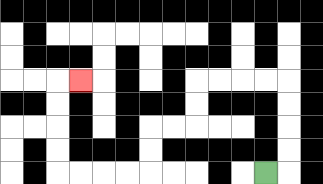{'start': '[11, 7]', 'end': '[3, 3]', 'path_directions': 'R,U,U,U,U,L,L,L,L,D,D,L,L,D,D,L,L,L,L,U,U,U,U,R', 'path_coordinates': '[[11, 7], [12, 7], [12, 6], [12, 5], [12, 4], [12, 3], [11, 3], [10, 3], [9, 3], [8, 3], [8, 4], [8, 5], [7, 5], [6, 5], [6, 6], [6, 7], [5, 7], [4, 7], [3, 7], [2, 7], [2, 6], [2, 5], [2, 4], [2, 3], [3, 3]]'}